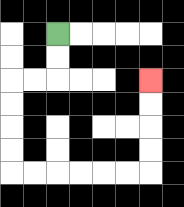{'start': '[2, 1]', 'end': '[6, 3]', 'path_directions': 'D,D,L,L,D,D,D,D,R,R,R,R,R,R,U,U,U,U', 'path_coordinates': '[[2, 1], [2, 2], [2, 3], [1, 3], [0, 3], [0, 4], [0, 5], [0, 6], [0, 7], [1, 7], [2, 7], [3, 7], [4, 7], [5, 7], [6, 7], [6, 6], [6, 5], [6, 4], [6, 3]]'}